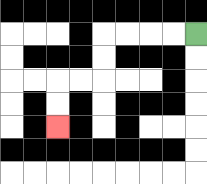{'start': '[8, 1]', 'end': '[2, 5]', 'path_directions': 'L,L,L,L,D,D,L,L,D,D', 'path_coordinates': '[[8, 1], [7, 1], [6, 1], [5, 1], [4, 1], [4, 2], [4, 3], [3, 3], [2, 3], [2, 4], [2, 5]]'}